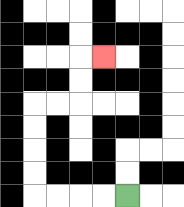{'start': '[5, 8]', 'end': '[4, 2]', 'path_directions': 'L,L,L,L,U,U,U,U,R,R,U,U,R', 'path_coordinates': '[[5, 8], [4, 8], [3, 8], [2, 8], [1, 8], [1, 7], [1, 6], [1, 5], [1, 4], [2, 4], [3, 4], [3, 3], [3, 2], [4, 2]]'}